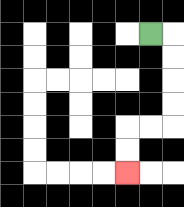{'start': '[6, 1]', 'end': '[5, 7]', 'path_directions': 'R,D,D,D,D,L,L,D,D', 'path_coordinates': '[[6, 1], [7, 1], [7, 2], [7, 3], [7, 4], [7, 5], [6, 5], [5, 5], [5, 6], [5, 7]]'}